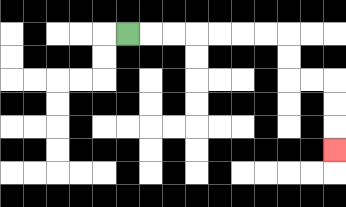{'start': '[5, 1]', 'end': '[14, 6]', 'path_directions': 'R,R,R,R,R,R,R,D,D,R,R,D,D,D', 'path_coordinates': '[[5, 1], [6, 1], [7, 1], [8, 1], [9, 1], [10, 1], [11, 1], [12, 1], [12, 2], [12, 3], [13, 3], [14, 3], [14, 4], [14, 5], [14, 6]]'}